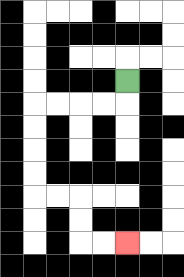{'start': '[5, 3]', 'end': '[5, 10]', 'path_directions': 'D,L,L,L,L,D,D,D,D,R,R,D,D,R,R', 'path_coordinates': '[[5, 3], [5, 4], [4, 4], [3, 4], [2, 4], [1, 4], [1, 5], [1, 6], [1, 7], [1, 8], [2, 8], [3, 8], [3, 9], [3, 10], [4, 10], [5, 10]]'}